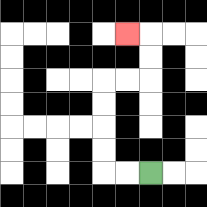{'start': '[6, 7]', 'end': '[5, 1]', 'path_directions': 'L,L,U,U,U,U,R,R,U,U,L', 'path_coordinates': '[[6, 7], [5, 7], [4, 7], [4, 6], [4, 5], [4, 4], [4, 3], [5, 3], [6, 3], [6, 2], [6, 1], [5, 1]]'}